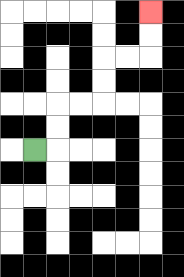{'start': '[1, 6]', 'end': '[6, 0]', 'path_directions': 'R,U,U,R,R,U,U,R,R,U,U', 'path_coordinates': '[[1, 6], [2, 6], [2, 5], [2, 4], [3, 4], [4, 4], [4, 3], [4, 2], [5, 2], [6, 2], [6, 1], [6, 0]]'}